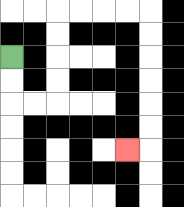{'start': '[0, 2]', 'end': '[5, 6]', 'path_directions': 'D,D,R,R,U,U,U,U,R,R,R,R,D,D,D,D,D,D,L', 'path_coordinates': '[[0, 2], [0, 3], [0, 4], [1, 4], [2, 4], [2, 3], [2, 2], [2, 1], [2, 0], [3, 0], [4, 0], [5, 0], [6, 0], [6, 1], [6, 2], [6, 3], [6, 4], [6, 5], [6, 6], [5, 6]]'}